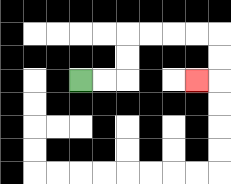{'start': '[3, 3]', 'end': '[8, 3]', 'path_directions': 'R,R,U,U,R,R,R,R,D,D,L', 'path_coordinates': '[[3, 3], [4, 3], [5, 3], [5, 2], [5, 1], [6, 1], [7, 1], [8, 1], [9, 1], [9, 2], [9, 3], [8, 3]]'}